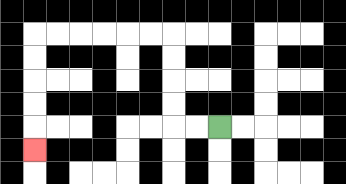{'start': '[9, 5]', 'end': '[1, 6]', 'path_directions': 'L,L,U,U,U,U,L,L,L,L,L,L,D,D,D,D,D', 'path_coordinates': '[[9, 5], [8, 5], [7, 5], [7, 4], [7, 3], [7, 2], [7, 1], [6, 1], [5, 1], [4, 1], [3, 1], [2, 1], [1, 1], [1, 2], [1, 3], [1, 4], [1, 5], [1, 6]]'}